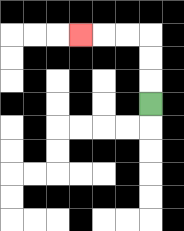{'start': '[6, 4]', 'end': '[3, 1]', 'path_directions': 'U,U,U,L,L,L', 'path_coordinates': '[[6, 4], [6, 3], [6, 2], [6, 1], [5, 1], [4, 1], [3, 1]]'}